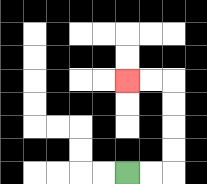{'start': '[5, 7]', 'end': '[5, 3]', 'path_directions': 'R,R,U,U,U,U,L,L', 'path_coordinates': '[[5, 7], [6, 7], [7, 7], [7, 6], [7, 5], [7, 4], [7, 3], [6, 3], [5, 3]]'}